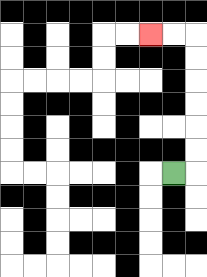{'start': '[7, 7]', 'end': '[6, 1]', 'path_directions': 'R,U,U,U,U,U,U,L,L', 'path_coordinates': '[[7, 7], [8, 7], [8, 6], [8, 5], [8, 4], [8, 3], [8, 2], [8, 1], [7, 1], [6, 1]]'}